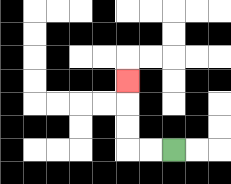{'start': '[7, 6]', 'end': '[5, 3]', 'path_directions': 'L,L,U,U,U', 'path_coordinates': '[[7, 6], [6, 6], [5, 6], [5, 5], [5, 4], [5, 3]]'}